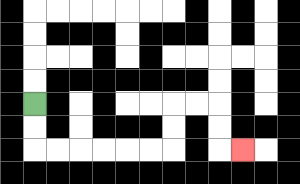{'start': '[1, 4]', 'end': '[10, 6]', 'path_directions': 'D,D,R,R,R,R,R,R,U,U,R,R,D,D,R', 'path_coordinates': '[[1, 4], [1, 5], [1, 6], [2, 6], [3, 6], [4, 6], [5, 6], [6, 6], [7, 6], [7, 5], [7, 4], [8, 4], [9, 4], [9, 5], [9, 6], [10, 6]]'}